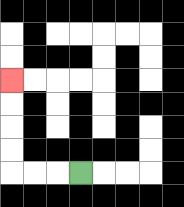{'start': '[3, 7]', 'end': '[0, 3]', 'path_directions': 'L,L,L,U,U,U,U', 'path_coordinates': '[[3, 7], [2, 7], [1, 7], [0, 7], [0, 6], [0, 5], [0, 4], [0, 3]]'}